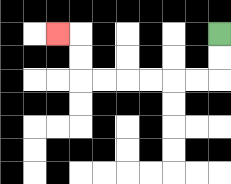{'start': '[9, 1]', 'end': '[2, 1]', 'path_directions': 'D,D,L,L,L,L,L,L,U,U,L', 'path_coordinates': '[[9, 1], [9, 2], [9, 3], [8, 3], [7, 3], [6, 3], [5, 3], [4, 3], [3, 3], [3, 2], [3, 1], [2, 1]]'}